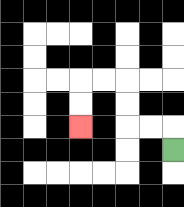{'start': '[7, 6]', 'end': '[3, 5]', 'path_directions': 'U,L,L,U,U,L,L,D,D', 'path_coordinates': '[[7, 6], [7, 5], [6, 5], [5, 5], [5, 4], [5, 3], [4, 3], [3, 3], [3, 4], [3, 5]]'}